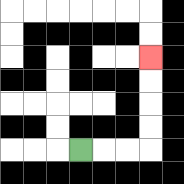{'start': '[3, 6]', 'end': '[6, 2]', 'path_directions': 'R,R,R,U,U,U,U', 'path_coordinates': '[[3, 6], [4, 6], [5, 6], [6, 6], [6, 5], [6, 4], [6, 3], [6, 2]]'}